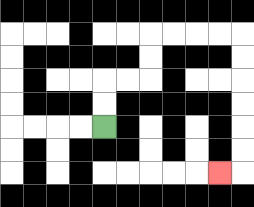{'start': '[4, 5]', 'end': '[9, 7]', 'path_directions': 'U,U,R,R,U,U,R,R,R,R,D,D,D,D,D,D,L', 'path_coordinates': '[[4, 5], [4, 4], [4, 3], [5, 3], [6, 3], [6, 2], [6, 1], [7, 1], [8, 1], [9, 1], [10, 1], [10, 2], [10, 3], [10, 4], [10, 5], [10, 6], [10, 7], [9, 7]]'}